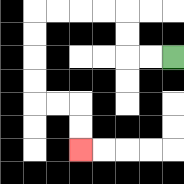{'start': '[7, 2]', 'end': '[3, 6]', 'path_directions': 'L,L,U,U,L,L,L,L,D,D,D,D,R,R,D,D', 'path_coordinates': '[[7, 2], [6, 2], [5, 2], [5, 1], [5, 0], [4, 0], [3, 0], [2, 0], [1, 0], [1, 1], [1, 2], [1, 3], [1, 4], [2, 4], [3, 4], [3, 5], [3, 6]]'}